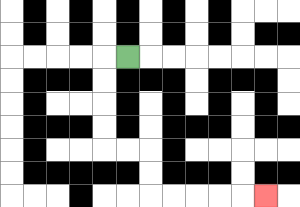{'start': '[5, 2]', 'end': '[11, 8]', 'path_directions': 'L,D,D,D,D,R,R,D,D,R,R,R,R,R', 'path_coordinates': '[[5, 2], [4, 2], [4, 3], [4, 4], [4, 5], [4, 6], [5, 6], [6, 6], [6, 7], [6, 8], [7, 8], [8, 8], [9, 8], [10, 8], [11, 8]]'}